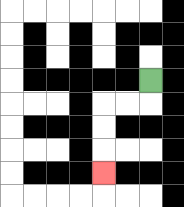{'start': '[6, 3]', 'end': '[4, 7]', 'path_directions': 'D,L,L,D,D,D', 'path_coordinates': '[[6, 3], [6, 4], [5, 4], [4, 4], [4, 5], [4, 6], [4, 7]]'}